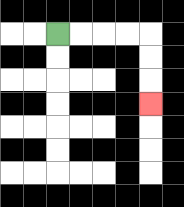{'start': '[2, 1]', 'end': '[6, 4]', 'path_directions': 'R,R,R,R,D,D,D', 'path_coordinates': '[[2, 1], [3, 1], [4, 1], [5, 1], [6, 1], [6, 2], [6, 3], [6, 4]]'}